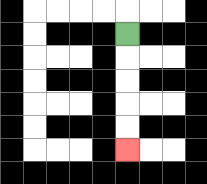{'start': '[5, 1]', 'end': '[5, 6]', 'path_directions': 'D,D,D,D,D', 'path_coordinates': '[[5, 1], [5, 2], [5, 3], [5, 4], [5, 5], [5, 6]]'}